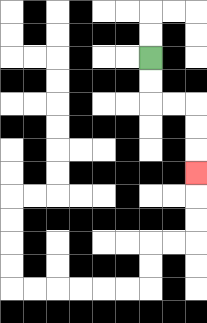{'start': '[6, 2]', 'end': '[8, 7]', 'path_directions': 'D,D,R,R,D,D,D', 'path_coordinates': '[[6, 2], [6, 3], [6, 4], [7, 4], [8, 4], [8, 5], [8, 6], [8, 7]]'}